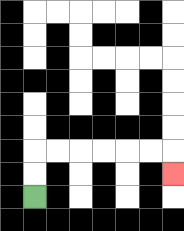{'start': '[1, 8]', 'end': '[7, 7]', 'path_directions': 'U,U,R,R,R,R,R,R,D', 'path_coordinates': '[[1, 8], [1, 7], [1, 6], [2, 6], [3, 6], [4, 6], [5, 6], [6, 6], [7, 6], [7, 7]]'}